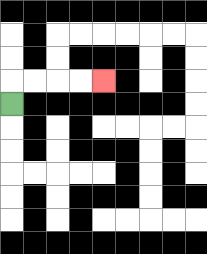{'start': '[0, 4]', 'end': '[4, 3]', 'path_directions': 'U,R,R,R,R', 'path_coordinates': '[[0, 4], [0, 3], [1, 3], [2, 3], [3, 3], [4, 3]]'}